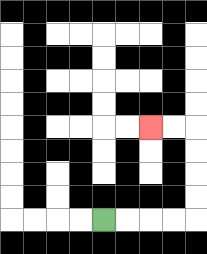{'start': '[4, 9]', 'end': '[6, 5]', 'path_directions': 'R,R,R,R,U,U,U,U,L,L', 'path_coordinates': '[[4, 9], [5, 9], [6, 9], [7, 9], [8, 9], [8, 8], [8, 7], [8, 6], [8, 5], [7, 5], [6, 5]]'}